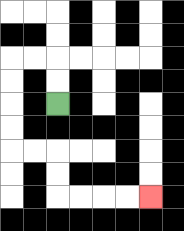{'start': '[2, 4]', 'end': '[6, 8]', 'path_directions': 'U,U,L,L,D,D,D,D,R,R,D,D,R,R,R,R', 'path_coordinates': '[[2, 4], [2, 3], [2, 2], [1, 2], [0, 2], [0, 3], [0, 4], [0, 5], [0, 6], [1, 6], [2, 6], [2, 7], [2, 8], [3, 8], [4, 8], [5, 8], [6, 8]]'}